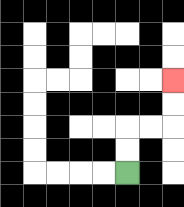{'start': '[5, 7]', 'end': '[7, 3]', 'path_directions': 'U,U,R,R,U,U', 'path_coordinates': '[[5, 7], [5, 6], [5, 5], [6, 5], [7, 5], [7, 4], [7, 3]]'}